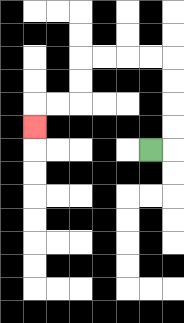{'start': '[6, 6]', 'end': '[1, 5]', 'path_directions': 'R,U,U,U,U,L,L,L,L,D,D,L,L,D', 'path_coordinates': '[[6, 6], [7, 6], [7, 5], [7, 4], [7, 3], [7, 2], [6, 2], [5, 2], [4, 2], [3, 2], [3, 3], [3, 4], [2, 4], [1, 4], [1, 5]]'}